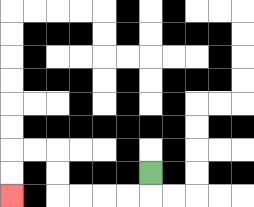{'start': '[6, 7]', 'end': '[0, 8]', 'path_directions': 'D,L,L,L,L,U,U,L,L,D,D', 'path_coordinates': '[[6, 7], [6, 8], [5, 8], [4, 8], [3, 8], [2, 8], [2, 7], [2, 6], [1, 6], [0, 6], [0, 7], [0, 8]]'}